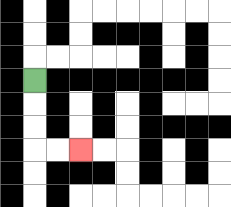{'start': '[1, 3]', 'end': '[3, 6]', 'path_directions': 'D,D,D,R,R', 'path_coordinates': '[[1, 3], [1, 4], [1, 5], [1, 6], [2, 6], [3, 6]]'}